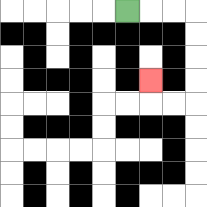{'start': '[5, 0]', 'end': '[6, 3]', 'path_directions': 'R,R,R,D,D,D,D,L,L,U', 'path_coordinates': '[[5, 0], [6, 0], [7, 0], [8, 0], [8, 1], [8, 2], [8, 3], [8, 4], [7, 4], [6, 4], [6, 3]]'}